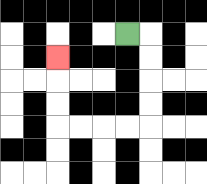{'start': '[5, 1]', 'end': '[2, 2]', 'path_directions': 'R,D,D,D,D,L,L,L,L,U,U,U', 'path_coordinates': '[[5, 1], [6, 1], [6, 2], [6, 3], [6, 4], [6, 5], [5, 5], [4, 5], [3, 5], [2, 5], [2, 4], [2, 3], [2, 2]]'}